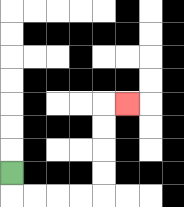{'start': '[0, 7]', 'end': '[5, 4]', 'path_directions': 'D,R,R,R,R,U,U,U,U,R', 'path_coordinates': '[[0, 7], [0, 8], [1, 8], [2, 8], [3, 8], [4, 8], [4, 7], [4, 6], [4, 5], [4, 4], [5, 4]]'}